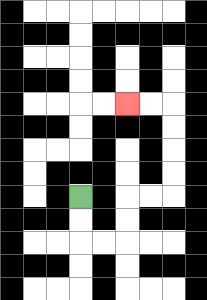{'start': '[3, 8]', 'end': '[5, 4]', 'path_directions': 'D,D,R,R,U,U,R,R,U,U,U,U,L,L', 'path_coordinates': '[[3, 8], [3, 9], [3, 10], [4, 10], [5, 10], [5, 9], [5, 8], [6, 8], [7, 8], [7, 7], [7, 6], [7, 5], [7, 4], [6, 4], [5, 4]]'}